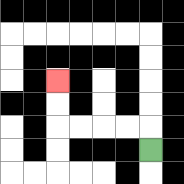{'start': '[6, 6]', 'end': '[2, 3]', 'path_directions': 'U,L,L,L,L,U,U', 'path_coordinates': '[[6, 6], [6, 5], [5, 5], [4, 5], [3, 5], [2, 5], [2, 4], [2, 3]]'}